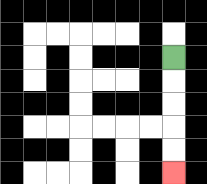{'start': '[7, 2]', 'end': '[7, 7]', 'path_directions': 'D,D,D,D,D', 'path_coordinates': '[[7, 2], [7, 3], [7, 4], [7, 5], [7, 6], [7, 7]]'}